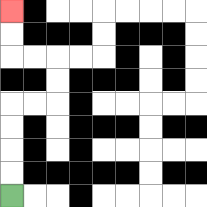{'start': '[0, 8]', 'end': '[0, 0]', 'path_directions': 'U,U,U,U,R,R,U,U,L,L,U,U', 'path_coordinates': '[[0, 8], [0, 7], [0, 6], [0, 5], [0, 4], [1, 4], [2, 4], [2, 3], [2, 2], [1, 2], [0, 2], [0, 1], [0, 0]]'}